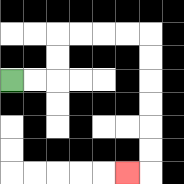{'start': '[0, 3]', 'end': '[5, 7]', 'path_directions': 'R,R,U,U,R,R,R,R,D,D,D,D,D,D,L', 'path_coordinates': '[[0, 3], [1, 3], [2, 3], [2, 2], [2, 1], [3, 1], [4, 1], [5, 1], [6, 1], [6, 2], [6, 3], [6, 4], [6, 5], [6, 6], [6, 7], [5, 7]]'}